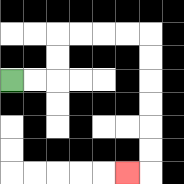{'start': '[0, 3]', 'end': '[5, 7]', 'path_directions': 'R,R,U,U,R,R,R,R,D,D,D,D,D,D,L', 'path_coordinates': '[[0, 3], [1, 3], [2, 3], [2, 2], [2, 1], [3, 1], [4, 1], [5, 1], [6, 1], [6, 2], [6, 3], [6, 4], [6, 5], [6, 6], [6, 7], [5, 7]]'}